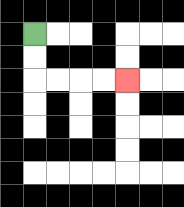{'start': '[1, 1]', 'end': '[5, 3]', 'path_directions': 'D,D,R,R,R,R', 'path_coordinates': '[[1, 1], [1, 2], [1, 3], [2, 3], [3, 3], [4, 3], [5, 3]]'}